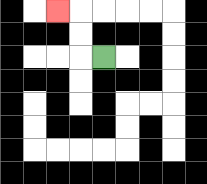{'start': '[4, 2]', 'end': '[2, 0]', 'path_directions': 'L,U,U,L', 'path_coordinates': '[[4, 2], [3, 2], [3, 1], [3, 0], [2, 0]]'}